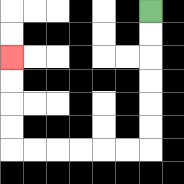{'start': '[6, 0]', 'end': '[0, 2]', 'path_directions': 'D,D,D,D,D,D,L,L,L,L,L,L,U,U,U,U', 'path_coordinates': '[[6, 0], [6, 1], [6, 2], [6, 3], [6, 4], [6, 5], [6, 6], [5, 6], [4, 6], [3, 6], [2, 6], [1, 6], [0, 6], [0, 5], [0, 4], [0, 3], [0, 2]]'}